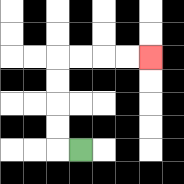{'start': '[3, 6]', 'end': '[6, 2]', 'path_directions': 'L,U,U,U,U,R,R,R,R', 'path_coordinates': '[[3, 6], [2, 6], [2, 5], [2, 4], [2, 3], [2, 2], [3, 2], [4, 2], [5, 2], [6, 2]]'}